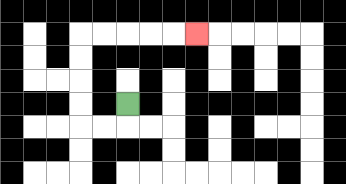{'start': '[5, 4]', 'end': '[8, 1]', 'path_directions': 'D,L,L,U,U,U,U,R,R,R,R,R', 'path_coordinates': '[[5, 4], [5, 5], [4, 5], [3, 5], [3, 4], [3, 3], [3, 2], [3, 1], [4, 1], [5, 1], [6, 1], [7, 1], [8, 1]]'}